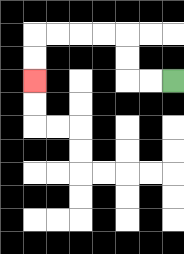{'start': '[7, 3]', 'end': '[1, 3]', 'path_directions': 'L,L,U,U,L,L,L,L,D,D', 'path_coordinates': '[[7, 3], [6, 3], [5, 3], [5, 2], [5, 1], [4, 1], [3, 1], [2, 1], [1, 1], [1, 2], [1, 3]]'}